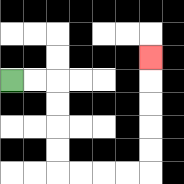{'start': '[0, 3]', 'end': '[6, 2]', 'path_directions': 'R,R,D,D,D,D,R,R,R,R,U,U,U,U,U', 'path_coordinates': '[[0, 3], [1, 3], [2, 3], [2, 4], [2, 5], [2, 6], [2, 7], [3, 7], [4, 7], [5, 7], [6, 7], [6, 6], [6, 5], [6, 4], [6, 3], [6, 2]]'}